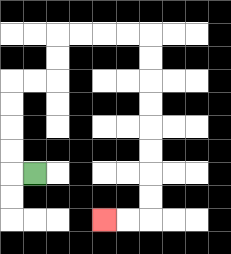{'start': '[1, 7]', 'end': '[4, 9]', 'path_directions': 'L,U,U,U,U,R,R,U,U,R,R,R,R,D,D,D,D,D,D,D,D,L,L', 'path_coordinates': '[[1, 7], [0, 7], [0, 6], [0, 5], [0, 4], [0, 3], [1, 3], [2, 3], [2, 2], [2, 1], [3, 1], [4, 1], [5, 1], [6, 1], [6, 2], [6, 3], [6, 4], [6, 5], [6, 6], [6, 7], [6, 8], [6, 9], [5, 9], [4, 9]]'}